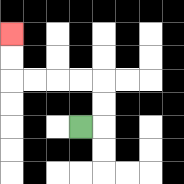{'start': '[3, 5]', 'end': '[0, 1]', 'path_directions': 'R,U,U,L,L,L,L,U,U', 'path_coordinates': '[[3, 5], [4, 5], [4, 4], [4, 3], [3, 3], [2, 3], [1, 3], [0, 3], [0, 2], [0, 1]]'}